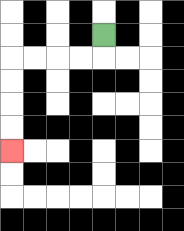{'start': '[4, 1]', 'end': '[0, 6]', 'path_directions': 'D,L,L,L,L,D,D,D,D', 'path_coordinates': '[[4, 1], [4, 2], [3, 2], [2, 2], [1, 2], [0, 2], [0, 3], [0, 4], [0, 5], [0, 6]]'}